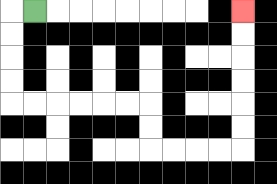{'start': '[1, 0]', 'end': '[10, 0]', 'path_directions': 'L,D,D,D,D,R,R,R,R,R,R,D,D,R,R,R,R,U,U,U,U,U,U', 'path_coordinates': '[[1, 0], [0, 0], [0, 1], [0, 2], [0, 3], [0, 4], [1, 4], [2, 4], [3, 4], [4, 4], [5, 4], [6, 4], [6, 5], [6, 6], [7, 6], [8, 6], [9, 6], [10, 6], [10, 5], [10, 4], [10, 3], [10, 2], [10, 1], [10, 0]]'}